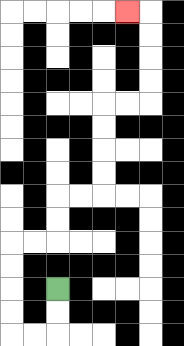{'start': '[2, 12]', 'end': '[5, 0]', 'path_directions': 'D,D,L,L,U,U,U,U,R,R,U,U,R,R,U,U,U,U,R,R,U,U,U,U,L', 'path_coordinates': '[[2, 12], [2, 13], [2, 14], [1, 14], [0, 14], [0, 13], [0, 12], [0, 11], [0, 10], [1, 10], [2, 10], [2, 9], [2, 8], [3, 8], [4, 8], [4, 7], [4, 6], [4, 5], [4, 4], [5, 4], [6, 4], [6, 3], [6, 2], [6, 1], [6, 0], [5, 0]]'}